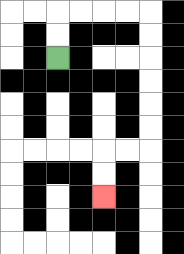{'start': '[2, 2]', 'end': '[4, 8]', 'path_directions': 'U,U,R,R,R,R,D,D,D,D,D,D,L,L,D,D', 'path_coordinates': '[[2, 2], [2, 1], [2, 0], [3, 0], [4, 0], [5, 0], [6, 0], [6, 1], [6, 2], [6, 3], [6, 4], [6, 5], [6, 6], [5, 6], [4, 6], [4, 7], [4, 8]]'}